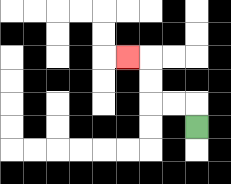{'start': '[8, 5]', 'end': '[5, 2]', 'path_directions': 'U,L,L,U,U,L', 'path_coordinates': '[[8, 5], [8, 4], [7, 4], [6, 4], [6, 3], [6, 2], [5, 2]]'}